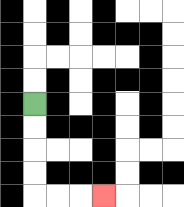{'start': '[1, 4]', 'end': '[4, 8]', 'path_directions': 'D,D,D,D,R,R,R', 'path_coordinates': '[[1, 4], [1, 5], [1, 6], [1, 7], [1, 8], [2, 8], [3, 8], [4, 8]]'}